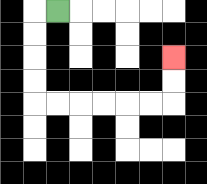{'start': '[2, 0]', 'end': '[7, 2]', 'path_directions': 'L,D,D,D,D,R,R,R,R,R,R,U,U', 'path_coordinates': '[[2, 0], [1, 0], [1, 1], [1, 2], [1, 3], [1, 4], [2, 4], [3, 4], [4, 4], [5, 4], [6, 4], [7, 4], [7, 3], [7, 2]]'}